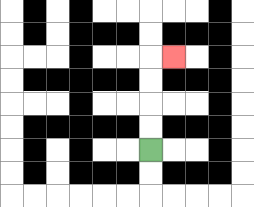{'start': '[6, 6]', 'end': '[7, 2]', 'path_directions': 'U,U,U,U,R', 'path_coordinates': '[[6, 6], [6, 5], [6, 4], [6, 3], [6, 2], [7, 2]]'}